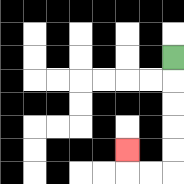{'start': '[7, 2]', 'end': '[5, 6]', 'path_directions': 'D,D,D,D,D,L,L,U', 'path_coordinates': '[[7, 2], [7, 3], [7, 4], [7, 5], [7, 6], [7, 7], [6, 7], [5, 7], [5, 6]]'}